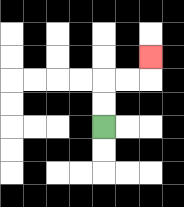{'start': '[4, 5]', 'end': '[6, 2]', 'path_directions': 'U,U,R,R,U', 'path_coordinates': '[[4, 5], [4, 4], [4, 3], [5, 3], [6, 3], [6, 2]]'}